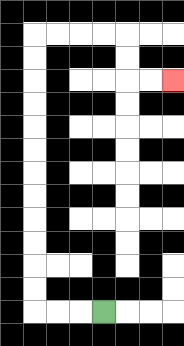{'start': '[4, 13]', 'end': '[7, 3]', 'path_directions': 'L,L,L,U,U,U,U,U,U,U,U,U,U,U,U,R,R,R,R,D,D,R,R', 'path_coordinates': '[[4, 13], [3, 13], [2, 13], [1, 13], [1, 12], [1, 11], [1, 10], [1, 9], [1, 8], [1, 7], [1, 6], [1, 5], [1, 4], [1, 3], [1, 2], [1, 1], [2, 1], [3, 1], [4, 1], [5, 1], [5, 2], [5, 3], [6, 3], [7, 3]]'}